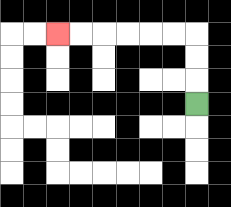{'start': '[8, 4]', 'end': '[2, 1]', 'path_directions': 'U,U,U,L,L,L,L,L,L', 'path_coordinates': '[[8, 4], [8, 3], [8, 2], [8, 1], [7, 1], [6, 1], [5, 1], [4, 1], [3, 1], [2, 1]]'}